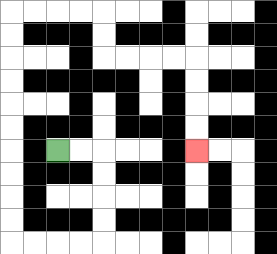{'start': '[2, 6]', 'end': '[8, 6]', 'path_directions': 'R,R,D,D,D,D,L,L,L,L,U,U,U,U,U,U,U,U,U,U,R,R,R,R,D,D,R,R,R,R,D,D,D,D', 'path_coordinates': '[[2, 6], [3, 6], [4, 6], [4, 7], [4, 8], [4, 9], [4, 10], [3, 10], [2, 10], [1, 10], [0, 10], [0, 9], [0, 8], [0, 7], [0, 6], [0, 5], [0, 4], [0, 3], [0, 2], [0, 1], [0, 0], [1, 0], [2, 0], [3, 0], [4, 0], [4, 1], [4, 2], [5, 2], [6, 2], [7, 2], [8, 2], [8, 3], [8, 4], [8, 5], [8, 6]]'}